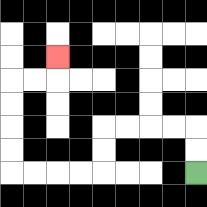{'start': '[8, 7]', 'end': '[2, 2]', 'path_directions': 'U,U,L,L,L,L,D,D,L,L,L,L,U,U,U,U,R,R,U', 'path_coordinates': '[[8, 7], [8, 6], [8, 5], [7, 5], [6, 5], [5, 5], [4, 5], [4, 6], [4, 7], [3, 7], [2, 7], [1, 7], [0, 7], [0, 6], [0, 5], [0, 4], [0, 3], [1, 3], [2, 3], [2, 2]]'}